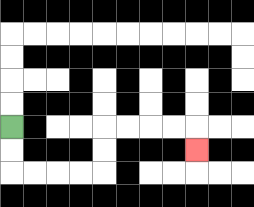{'start': '[0, 5]', 'end': '[8, 6]', 'path_directions': 'D,D,R,R,R,R,U,U,R,R,R,R,D', 'path_coordinates': '[[0, 5], [0, 6], [0, 7], [1, 7], [2, 7], [3, 7], [4, 7], [4, 6], [4, 5], [5, 5], [6, 5], [7, 5], [8, 5], [8, 6]]'}